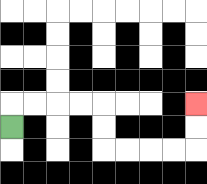{'start': '[0, 5]', 'end': '[8, 4]', 'path_directions': 'U,R,R,R,R,D,D,R,R,R,R,U,U', 'path_coordinates': '[[0, 5], [0, 4], [1, 4], [2, 4], [3, 4], [4, 4], [4, 5], [4, 6], [5, 6], [6, 6], [7, 6], [8, 6], [8, 5], [8, 4]]'}